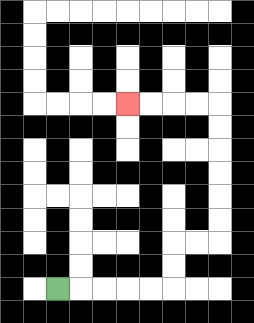{'start': '[2, 12]', 'end': '[5, 4]', 'path_directions': 'R,R,R,R,R,U,U,R,R,U,U,U,U,U,U,L,L,L,L', 'path_coordinates': '[[2, 12], [3, 12], [4, 12], [5, 12], [6, 12], [7, 12], [7, 11], [7, 10], [8, 10], [9, 10], [9, 9], [9, 8], [9, 7], [9, 6], [9, 5], [9, 4], [8, 4], [7, 4], [6, 4], [5, 4]]'}